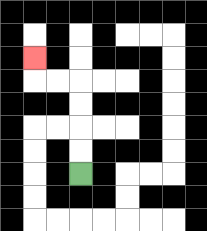{'start': '[3, 7]', 'end': '[1, 2]', 'path_directions': 'U,U,U,U,L,L,U', 'path_coordinates': '[[3, 7], [3, 6], [3, 5], [3, 4], [3, 3], [2, 3], [1, 3], [1, 2]]'}